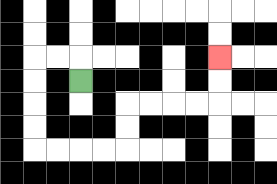{'start': '[3, 3]', 'end': '[9, 2]', 'path_directions': 'U,L,L,D,D,D,D,R,R,R,R,U,U,R,R,R,R,U,U', 'path_coordinates': '[[3, 3], [3, 2], [2, 2], [1, 2], [1, 3], [1, 4], [1, 5], [1, 6], [2, 6], [3, 6], [4, 6], [5, 6], [5, 5], [5, 4], [6, 4], [7, 4], [8, 4], [9, 4], [9, 3], [9, 2]]'}